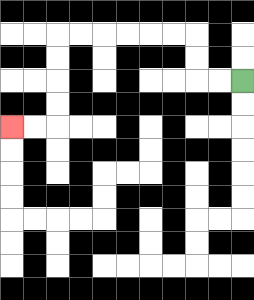{'start': '[10, 3]', 'end': '[0, 5]', 'path_directions': 'L,L,U,U,L,L,L,L,L,L,D,D,D,D,L,L', 'path_coordinates': '[[10, 3], [9, 3], [8, 3], [8, 2], [8, 1], [7, 1], [6, 1], [5, 1], [4, 1], [3, 1], [2, 1], [2, 2], [2, 3], [2, 4], [2, 5], [1, 5], [0, 5]]'}